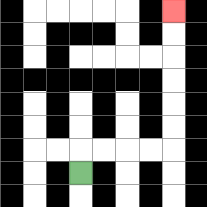{'start': '[3, 7]', 'end': '[7, 0]', 'path_directions': 'U,R,R,R,R,U,U,U,U,U,U', 'path_coordinates': '[[3, 7], [3, 6], [4, 6], [5, 6], [6, 6], [7, 6], [7, 5], [7, 4], [7, 3], [7, 2], [7, 1], [7, 0]]'}